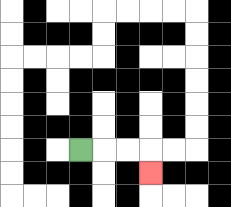{'start': '[3, 6]', 'end': '[6, 7]', 'path_directions': 'R,R,R,D', 'path_coordinates': '[[3, 6], [4, 6], [5, 6], [6, 6], [6, 7]]'}